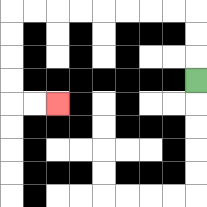{'start': '[8, 3]', 'end': '[2, 4]', 'path_directions': 'U,U,U,L,L,L,L,L,L,L,L,D,D,D,D,R,R', 'path_coordinates': '[[8, 3], [8, 2], [8, 1], [8, 0], [7, 0], [6, 0], [5, 0], [4, 0], [3, 0], [2, 0], [1, 0], [0, 0], [0, 1], [0, 2], [0, 3], [0, 4], [1, 4], [2, 4]]'}